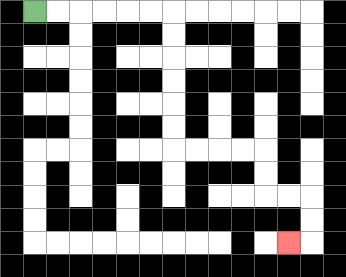{'start': '[1, 0]', 'end': '[12, 10]', 'path_directions': 'R,R,R,R,R,R,D,D,D,D,D,D,R,R,R,R,D,D,R,R,D,D,L', 'path_coordinates': '[[1, 0], [2, 0], [3, 0], [4, 0], [5, 0], [6, 0], [7, 0], [7, 1], [7, 2], [7, 3], [7, 4], [7, 5], [7, 6], [8, 6], [9, 6], [10, 6], [11, 6], [11, 7], [11, 8], [12, 8], [13, 8], [13, 9], [13, 10], [12, 10]]'}